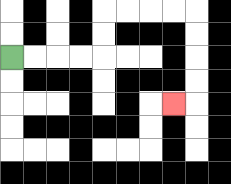{'start': '[0, 2]', 'end': '[7, 4]', 'path_directions': 'R,R,R,R,U,U,R,R,R,R,D,D,D,D,L', 'path_coordinates': '[[0, 2], [1, 2], [2, 2], [3, 2], [4, 2], [4, 1], [4, 0], [5, 0], [6, 0], [7, 0], [8, 0], [8, 1], [8, 2], [8, 3], [8, 4], [7, 4]]'}